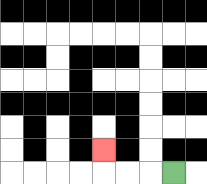{'start': '[7, 7]', 'end': '[4, 6]', 'path_directions': 'L,L,L,U', 'path_coordinates': '[[7, 7], [6, 7], [5, 7], [4, 7], [4, 6]]'}